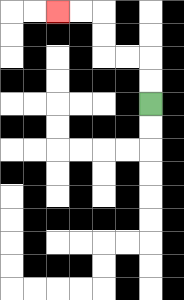{'start': '[6, 4]', 'end': '[2, 0]', 'path_directions': 'U,U,L,L,U,U,L,L', 'path_coordinates': '[[6, 4], [6, 3], [6, 2], [5, 2], [4, 2], [4, 1], [4, 0], [3, 0], [2, 0]]'}